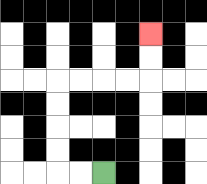{'start': '[4, 7]', 'end': '[6, 1]', 'path_directions': 'L,L,U,U,U,U,R,R,R,R,U,U', 'path_coordinates': '[[4, 7], [3, 7], [2, 7], [2, 6], [2, 5], [2, 4], [2, 3], [3, 3], [4, 3], [5, 3], [6, 3], [6, 2], [6, 1]]'}